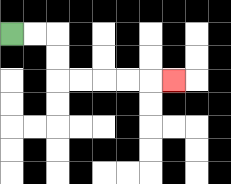{'start': '[0, 1]', 'end': '[7, 3]', 'path_directions': 'R,R,D,D,R,R,R,R,R', 'path_coordinates': '[[0, 1], [1, 1], [2, 1], [2, 2], [2, 3], [3, 3], [4, 3], [5, 3], [6, 3], [7, 3]]'}